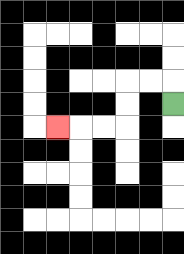{'start': '[7, 4]', 'end': '[2, 5]', 'path_directions': 'U,L,L,D,D,L,L,L', 'path_coordinates': '[[7, 4], [7, 3], [6, 3], [5, 3], [5, 4], [5, 5], [4, 5], [3, 5], [2, 5]]'}